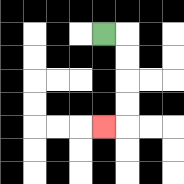{'start': '[4, 1]', 'end': '[4, 5]', 'path_directions': 'R,D,D,D,D,L', 'path_coordinates': '[[4, 1], [5, 1], [5, 2], [5, 3], [5, 4], [5, 5], [4, 5]]'}